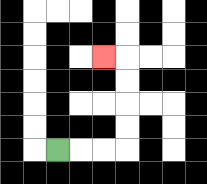{'start': '[2, 6]', 'end': '[4, 2]', 'path_directions': 'R,R,R,U,U,U,U,L', 'path_coordinates': '[[2, 6], [3, 6], [4, 6], [5, 6], [5, 5], [5, 4], [5, 3], [5, 2], [4, 2]]'}